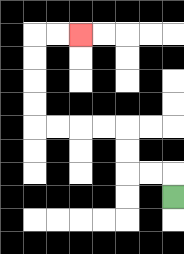{'start': '[7, 8]', 'end': '[3, 1]', 'path_directions': 'U,L,L,U,U,L,L,L,L,U,U,U,U,R,R', 'path_coordinates': '[[7, 8], [7, 7], [6, 7], [5, 7], [5, 6], [5, 5], [4, 5], [3, 5], [2, 5], [1, 5], [1, 4], [1, 3], [1, 2], [1, 1], [2, 1], [3, 1]]'}